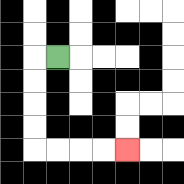{'start': '[2, 2]', 'end': '[5, 6]', 'path_directions': 'L,D,D,D,D,R,R,R,R', 'path_coordinates': '[[2, 2], [1, 2], [1, 3], [1, 4], [1, 5], [1, 6], [2, 6], [3, 6], [4, 6], [5, 6]]'}